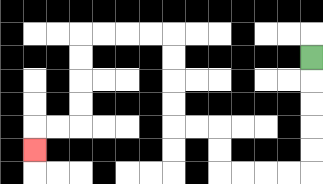{'start': '[13, 2]', 'end': '[1, 6]', 'path_directions': 'D,D,D,D,D,L,L,L,L,U,U,L,L,U,U,U,U,L,L,L,L,D,D,D,D,L,L,D', 'path_coordinates': '[[13, 2], [13, 3], [13, 4], [13, 5], [13, 6], [13, 7], [12, 7], [11, 7], [10, 7], [9, 7], [9, 6], [9, 5], [8, 5], [7, 5], [7, 4], [7, 3], [7, 2], [7, 1], [6, 1], [5, 1], [4, 1], [3, 1], [3, 2], [3, 3], [3, 4], [3, 5], [2, 5], [1, 5], [1, 6]]'}